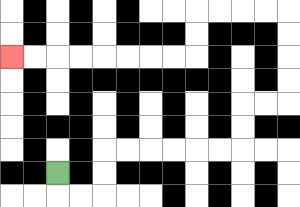{'start': '[2, 7]', 'end': '[0, 2]', 'path_directions': 'D,R,R,U,U,R,R,R,R,R,R,U,U,R,R,U,U,U,U,L,L,L,L,D,D,L,L,L,L,L,L,L,L', 'path_coordinates': '[[2, 7], [2, 8], [3, 8], [4, 8], [4, 7], [4, 6], [5, 6], [6, 6], [7, 6], [8, 6], [9, 6], [10, 6], [10, 5], [10, 4], [11, 4], [12, 4], [12, 3], [12, 2], [12, 1], [12, 0], [11, 0], [10, 0], [9, 0], [8, 0], [8, 1], [8, 2], [7, 2], [6, 2], [5, 2], [4, 2], [3, 2], [2, 2], [1, 2], [0, 2]]'}